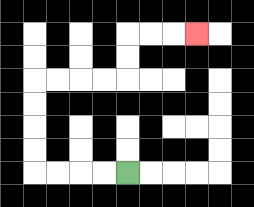{'start': '[5, 7]', 'end': '[8, 1]', 'path_directions': 'L,L,L,L,U,U,U,U,R,R,R,R,U,U,R,R,R', 'path_coordinates': '[[5, 7], [4, 7], [3, 7], [2, 7], [1, 7], [1, 6], [1, 5], [1, 4], [1, 3], [2, 3], [3, 3], [4, 3], [5, 3], [5, 2], [5, 1], [6, 1], [7, 1], [8, 1]]'}